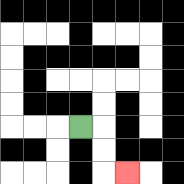{'start': '[3, 5]', 'end': '[5, 7]', 'path_directions': 'R,D,D,R', 'path_coordinates': '[[3, 5], [4, 5], [4, 6], [4, 7], [5, 7]]'}